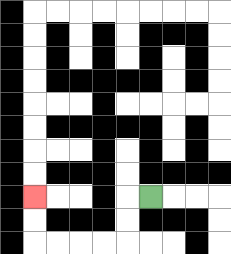{'start': '[6, 8]', 'end': '[1, 8]', 'path_directions': 'L,D,D,L,L,L,L,U,U', 'path_coordinates': '[[6, 8], [5, 8], [5, 9], [5, 10], [4, 10], [3, 10], [2, 10], [1, 10], [1, 9], [1, 8]]'}